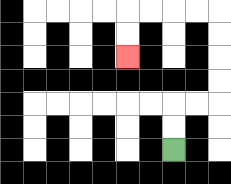{'start': '[7, 6]', 'end': '[5, 2]', 'path_directions': 'U,U,R,R,U,U,U,U,L,L,L,L,D,D', 'path_coordinates': '[[7, 6], [7, 5], [7, 4], [8, 4], [9, 4], [9, 3], [9, 2], [9, 1], [9, 0], [8, 0], [7, 0], [6, 0], [5, 0], [5, 1], [5, 2]]'}